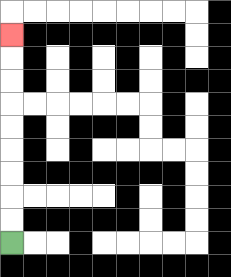{'start': '[0, 10]', 'end': '[0, 1]', 'path_directions': 'U,U,U,U,U,U,U,U,U', 'path_coordinates': '[[0, 10], [0, 9], [0, 8], [0, 7], [0, 6], [0, 5], [0, 4], [0, 3], [0, 2], [0, 1]]'}